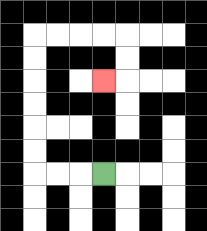{'start': '[4, 7]', 'end': '[4, 3]', 'path_directions': 'L,L,L,U,U,U,U,U,U,R,R,R,R,D,D,L', 'path_coordinates': '[[4, 7], [3, 7], [2, 7], [1, 7], [1, 6], [1, 5], [1, 4], [1, 3], [1, 2], [1, 1], [2, 1], [3, 1], [4, 1], [5, 1], [5, 2], [5, 3], [4, 3]]'}